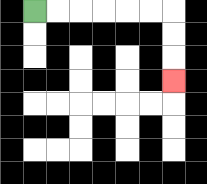{'start': '[1, 0]', 'end': '[7, 3]', 'path_directions': 'R,R,R,R,R,R,D,D,D', 'path_coordinates': '[[1, 0], [2, 0], [3, 0], [4, 0], [5, 0], [6, 0], [7, 0], [7, 1], [7, 2], [7, 3]]'}